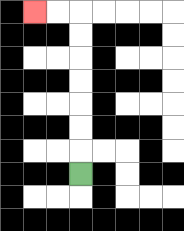{'start': '[3, 7]', 'end': '[1, 0]', 'path_directions': 'U,U,U,U,U,U,U,L,L', 'path_coordinates': '[[3, 7], [3, 6], [3, 5], [3, 4], [3, 3], [3, 2], [3, 1], [3, 0], [2, 0], [1, 0]]'}